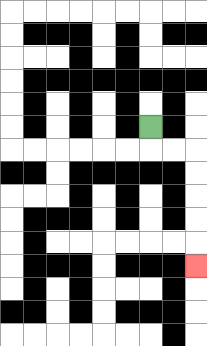{'start': '[6, 5]', 'end': '[8, 11]', 'path_directions': 'D,R,R,D,D,D,D,D', 'path_coordinates': '[[6, 5], [6, 6], [7, 6], [8, 6], [8, 7], [8, 8], [8, 9], [8, 10], [8, 11]]'}